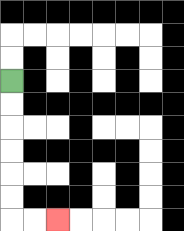{'start': '[0, 3]', 'end': '[2, 9]', 'path_directions': 'D,D,D,D,D,D,R,R', 'path_coordinates': '[[0, 3], [0, 4], [0, 5], [0, 6], [0, 7], [0, 8], [0, 9], [1, 9], [2, 9]]'}